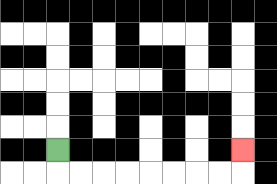{'start': '[2, 6]', 'end': '[10, 6]', 'path_directions': 'D,R,R,R,R,R,R,R,R,U', 'path_coordinates': '[[2, 6], [2, 7], [3, 7], [4, 7], [5, 7], [6, 7], [7, 7], [8, 7], [9, 7], [10, 7], [10, 6]]'}